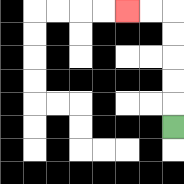{'start': '[7, 5]', 'end': '[5, 0]', 'path_directions': 'U,U,U,U,U,L,L', 'path_coordinates': '[[7, 5], [7, 4], [7, 3], [7, 2], [7, 1], [7, 0], [6, 0], [5, 0]]'}